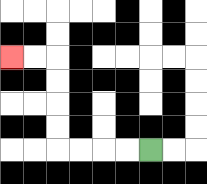{'start': '[6, 6]', 'end': '[0, 2]', 'path_directions': 'L,L,L,L,U,U,U,U,L,L', 'path_coordinates': '[[6, 6], [5, 6], [4, 6], [3, 6], [2, 6], [2, 5], [2, 4], [2, 3], [2, 2], [1, 2], [0, 2]]'}